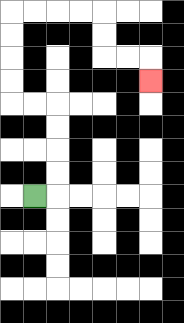{'start': '[1, 8]', 'end': '[6, 3]', 'path_directions': 'R,U,U,U,U,L,L,U,U,U,U,R,R,R,R,D,D,R,R,D', 'path_coordinates': '[[1, 8], [2, 8], [2, 7], [2, 6], [2, 5], [2, 4], [1, 4], [0, 4], [0, 3], [0, 2], [0, 1], [0, 0], [1, 0], [2, 0], [3, 0], [4, 0], [4, 1], [4, 2], [5, 2], [6, 2], [6, 3]]'}